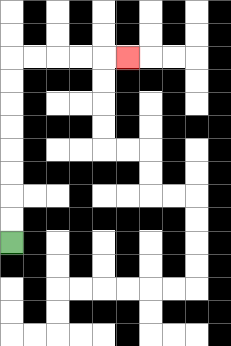{'start': '[0, 10]', 'end': '[5, 2]', 'path_directions': 'U,U,U,U,U,U,U,U,R,R,R,R,R', 'path_coordinates': '[[0, 10], [0, 9], [0, 8], [0, 7], [0, 6], [0, 5], [0, 4], [0, 3], [0, 2], [1, 2], [2, 2], [3, 2], [4, 2], [5, 2]]'}